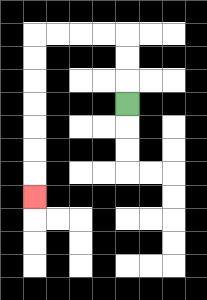{'start': '[5, 4]', 'end': '[1, 8]', 'path_directions': 'U,U,U,L,L,L,L,D,D,D,D,D,D,D', 'path_coordinates': '[[5, 4], [5, 3], [5, 2], [5, 1], [4, 1], [3, 1], [2, 1], [1, 1], [1, 2], [1, 3], [1, 4], [1, 5], [1, 6], [1, 7], [1, 8]]'}